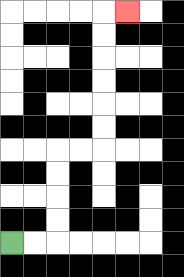{'start': '[0, 10]', 'end': '[5, 0]', 'path_directions': 'R,R,U,U,U,U,R,R,U,U,U,U,U,U,R', 'path_coordinates': '[[0, 10], [1, 10], [2, 10], [2, 9], [2, 8], [2, 7], [2, 6], [3, 6], [4, 6], [4, 5], [4, 4], [4, 3], [4, 2], [4, 1], [4, 0], [5, 0]]'}